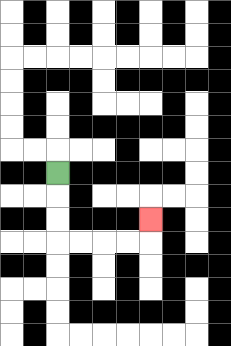{'start': '[2, 7]', 'end': '[6, 9]', 'path_directions': 'D,D,D,R,R,R,R,U', 'path_coordinates': '[[2, 7], [2, 8], [2, 9], [2, 10], [3, 10], [4, 10], [5, 10], [6, 10], [6, 9]]'}